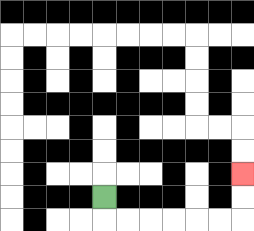{'start': '[4, 8]', 'end': '[10, 7]', 'path_directions': 'D,R,R,R,R,R,R,U,U', 'path_coordinates': '[[4, 8], [4, 9], [5, 9], [6, 9], [7, 9], [8, 9], [9, 9], [10, 9], [10, 8], [10, 7]]'}